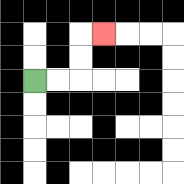{'start': '[1, 3]', 'end': '[4, 1]', 'path_directions': 'R,R,U,U,R', 'path_coordinates': '[[1, 3], [2, 3], [3, 3], [3, 2], [3, 1], [4, 1]]'}